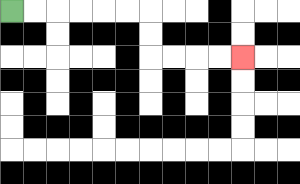{'start': '[0, 0]', 'end': '[10, 2]', 'path_directions': 'R,R,R,R,R,R,D,D,R,R,R,R', 'path_coordinates': '[[0, 0], [1, 0], [2, 0], [3, 0], [4, 0], [5, 0], [6, 0], [6, 1], [6, 2], [7, 2], [8, 2], [9, 2], [10, 2]]'}